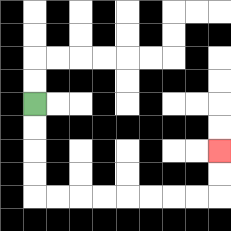{'start': '[1, 4]', 'end': '[9, 6]', 'path_directions': 'D,D,D,D,R,R,R,R,R,R,R,R,U,U', 'path_coordinates': '[[1, 4], [1, 5], [1, 6], [1, 7], [1, 8], [2, 8], [3, 8], [4, 8], [5, 8], [6, 8], [7, 8], [8, 8], [9, 8], [9, 7], [9, 6]]'}